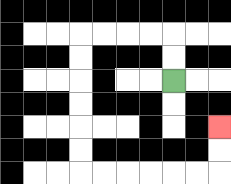{'start': '[7, 3]', 'end': '[9, 5]', 'path_directions': 'U,U,L,L,L,L,D,D,D,D,D,D,R,R,R,R,R,R,U,U', 'path_coordinates': '[[7, 3], [7, 2], [7, 1], [6, 1], [5, 1], [4, 1], [3, 1], [3, 2], [3, 3], [3, 4], [3, 5], [3, 6], [3, 7], [4, 7], [5, 7], [6, 7], [7, 7], [8, 7], [9, 7], [9, 6], [9, 5]]'}